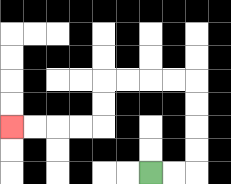{'start': '[6, 7]', 'end': '[0, 5]', 'path_directions': 'R,R,U,U,U,U,L,L,L,L,D,D,L,L,L,L', 'path_coordinates': '[[6, 7], [7, 7], [8, 7], [8, 6], [8, 5], [8, 4], [8, 3], [7, 3], [6, 3], [5, 3], [4, 3], [4, 4], [4, 5], [3, 5], [2, 5], [1, 5], [0, 5]]'}